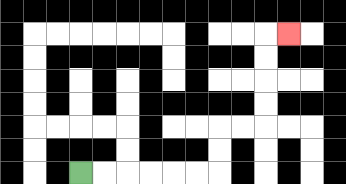{'start': '[3, 7]', 'end': '[12, 1]', 'path_directions': 'R,R,R,R,R,R,U,U,R,R,U,U,U,U,R', 'path_coordinates': '[[3, 7], [4, 7], [5, 7], [6, 7], [7, 7], [8, 7], [9, 7], [9, 6], [9, 5], [10, 5], [11, 5], [11, 4], [11, 3], [11, 2], [11, 1], [12, 1]]'}